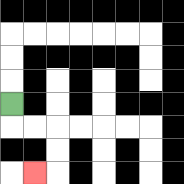{'start': '[0, 4]', 'end': '[1, 7]', 'path_directions': 'D,R,R,D,D,L', 'path_coordinates': '[[0, 4], [0, 5], [1, 5], [2, 5], [2, 6], [2, 7], [1, 7]]'}